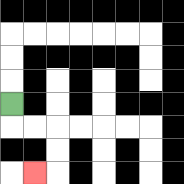{'start': '[0, 4]', 'end': '[1, 7]', 'path_directions': 'D,R,R,D,D,L', 'path_coordinates': '[[0, 4], [0, 5], [1, 5], [2, 5], [2, 6], [2, 7], [1, 7]]'}